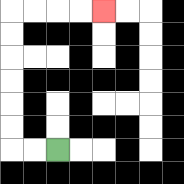{'start': '[2, 6]', 'end': '[4, 0]', 'path_directions': 'L,L,U,U,U,U,U,U,R,R,R,R', 'path_coordinates': '[[2, 6], [1, 6], [0, 6], [0, 5], [0, 4], [0, 3], [0, 2], [0, 1], [0, 0], [1, 0], [2, 0], [3, 0], [4, 0]]'}